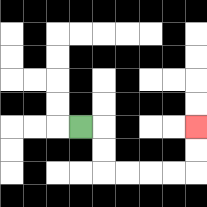{'start': '[3, 5]', 'end': '[8, 5]', 'path_directions': 'R,D,D,R,R,R,R,U,U', 'path_coordinates': '[[3, 5], [4, 5], [4, 6], [4, 7], [5, 7], [6, 7], [7, 7], [8, 7], [8, 6], [8, 5]]'}